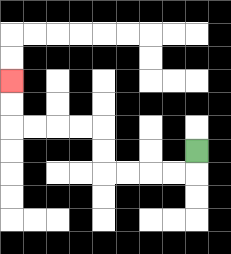{'start': '[8, 6]', 'end': '[0, 3]', 'path_directions': 'D,L,L,L,L,U,U,L,L,L,L,U,U', 'path_coordinates': '[[8, 6], [8, 7], [7, 7], [6, 7], [5, 7], [4, 7], [4, 6], [4, 5], [3, 5], [2, 5], [1, 5], [0, 5], [0, 4], [0, 3]]'}